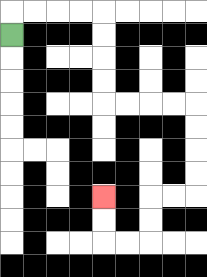{'start': '[0, 1]', 'end': '[4, 8]', 'path_directions': 'U,R,R,R,R,D,D,D,D,R,R,R,R,D,D,D,D,L,L,D,D,L,L,U,U', 'path_coordinates': '[[0, 1], [0, 0], [1, 0], [2, 0], [3, 0], [4, 0], [4, 1], [4, 2], [4, 3], [4, 4], [5, 4], [6, 4], [7, 4], [8, 4], [8, 5], [8, 6], [8, 7], [8, 8], [7, 8], [6, 8], [6, 9], [6, 10], [5, 10], [4, 10], [4, 9], [4, 8]]'}